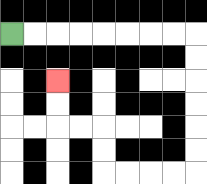{'start': '[0, 1]', 'end': '[2, 3]', 'path_directions': 'R,R,R,R,R,R,R,R,D,D,D,D,D,D,L,L,L,L,U,U,L,L,U,U', 'path_coordinates': '[[0, 1], [1, 1], [2, 1], [3, 1], [4, 1], [5, 1], [6, 1], [7, 1], [8, 1], [8, 2], [8, 3], [8, 4], [8, 5], [8, 6], [8, 7], [7, 7], [6, 7], [5, 7], [4, 7], [4, 6], [4, 5], [3, 5], [2, 5], [2, 4], [2, 3]]'}